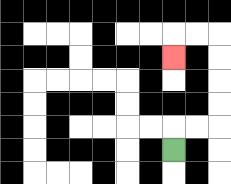{'start': '[7, 6]', 'end': '[7, 2]', 'path_directions': 'U,R,R,U,U,U,U,L,L,D', 'path_coordinates': '[[7, 6], [7, 5], [8, 5], [9, 5], [9, 4], [9, 3], [9, 2], [9, 1], [8, 1], [7, 1], [7, 2]]'}